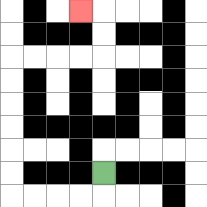{'start': '[4, 7]', 'end': '[3, 0]', 'path_directions': 'D,L,L,L,L,U,U,U,U,U,U,R,R,R,R,U,U,L', 'path_coordinates': '[[4, 7], [4, 8], [3, 8], [2, 8], [1, 8], [0, 8], [0, 7], [0, 6], [0, 5], [0, 4], [0, 3], [0, 2], [1, 2], [2, 2], [3, 2], [4, 2], [4, 1], [4, 0], [3, 0]]'}